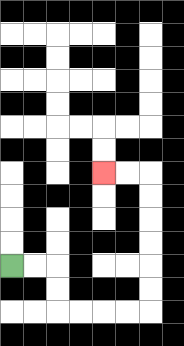{'start': '[0, 11]', 'end': '[4, 7]', 'path_directions': 'R,R,D,D,R,R,R,R,U,U,U,U,U,U,L,L', 'path_coordinates': '[[0, 11], [1, 11], [2, 11], [2, 12], [2, 13], [3, 13], [4, 13], [5, 13], [6, 13], [6, 12], [6, 11], [6, 10], [6, 9], [6, 8], [6, 7], [5, 7], [4, 7]]'}